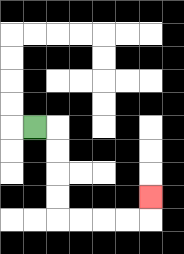{'start': '[1, 5]', 'end': '[6, 8]', 'path_directions': 'R,D,D,D,D,R,R,R,R,U', 'path_coordinates': '[[1, 5], [2, 5], [2, 6], [2, 7], [2, 8], [2, 9], [3, 9], [4, 9], [5, 9], [6, 9], [6, 8]]'}